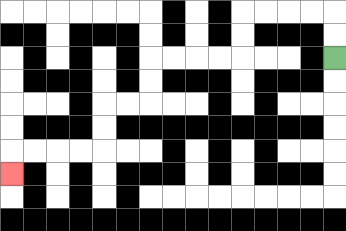{'start': '[14, 2]', 'end': '[0, 7]', 'path_directions': 'U,U,L,L,L,L,D,D,L,L,L,L,D,D,L,L,D,D,L,L,L,L,D', 'path_coordinates': '[[14, 2], [14, 1], [14, 0], [13, 0], [12, 0], [11, 0], [10, 0], [10, 1], [10, 2], [9, 2], [8, 2], [7, 2], [6, 2], [6, 3], [6, 4], [5, 4], [4, 4], [4, 5], [4, 6], [3, 6], [2, 6], [1, 6], [0, 6], [0, 7]]'}